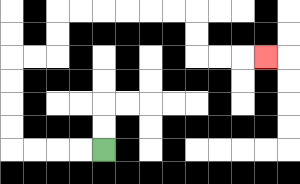{'start': '[4, 6]', 'end': '[11, 2]', 'path_directions': 'L,L,L,L,U,U,U,U,R,R,U,U,R,R,R,R,R,R,D,D,R,R,R', 'path_coordinates': '[[4, 6], [3, 6], [2, 6], [1, 6], [0, 6], [0, 5], [0, 4], [0, 3], [0, 2], [1, 2], [2, 2], [2, 1], [2, 0], [3, 0], [4, 0], [5, 0], [6, 0], [7, 0], [8, 0], [8, 1], [8, 2], [9, 2], [10, 2], [11, 2]]'}